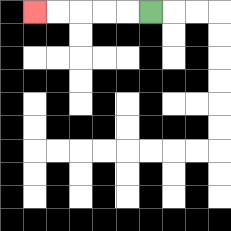{'start': '[6, 0]', 'end': '[1, 0]', 'path_directions': 'L,L,L,L,L', 'path_coordinates': '[[6, 0], [5, 0], [4, 0], [3, 0], [2, 0], [1, 0]]'}